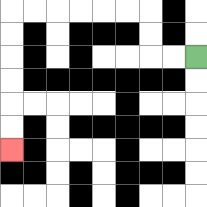{'start': '[8, 2]', 'end': '[0, 6]', 'path_directions': 'L,L,U,U,L,L,L,L,L,L,D,D,D,D,D,D', 'path_coordinates': '[[8, 2], [7, 2], [6, 2], [6, 1], [6, 0], [5, 0], [4, 0], [3, 0], [2, 0], [1, 0], [0, 0], [0, 1], [0, 2], [0, 3], [0, 4], [0, 5], [0, 6]]'}